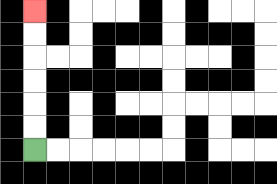{'start': '[1, 6]', 'end': '[1, 0]', 'path_directions': 'U,U,U,U,U,U', 'path_coordinates': '[[1, 6], [1, 5], [1, 4], [1, 3], [1, 2], [1, 1], [1, 0]]'}